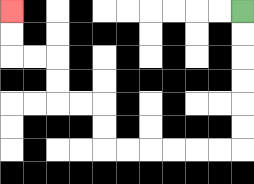{'start': '[10, 0]', 'end': '[0, 0]', 'path_directions': 'D,D,D,D,D,D,L,L,L,L,L,L,U,U,L,L,U,U,L,L,U,U', 'path_coordinates': '[[10, 0], [10, 1], [10, 2], [10, 3], [10, 4], [10, 5], [10, 6], [9, 6], [8, 6], [7, 6], [6, 6], [5, 6], [4, 6], [4, 5], [4, 4], [3, 4], [2, 4], [2, 3], [2, 2], [1, 2], [0, 2], [0, 1], [0, 0]]'}